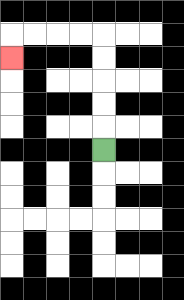{'start': '[4, 6]', 'end': '[0, 2]', 'path_directions': 'U,U,U,U,U,L,L,L,L,D', 'path_coordinates': '[[4, 6], [4, 5], [4, 4], [4, 3], [4, 2], [4, 1], [3, 1], [2, 1], [1, 1], [0, 1], [0, 2]]'}